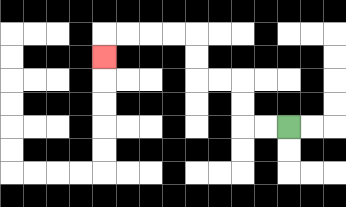{'start': '[12, 5]', 'end': '[4, 2]', 'path_directions': 'L,L,U,U,L,L,U,U,L,L,L,L,D', 'path_coordinates': '[[12, 5], [11, 5], [10, 5], [10, 4], [10, 3], [9, 3], [8, 3], [8, 2], [8, 1], [7, 1], [6, 1], [5, 1], [4, 1], [4, 2]]'}